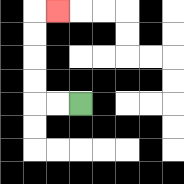{'start': '[3, 4]', 'end': '[2, 0]', 'path_directions': 'L,L,U,U,U,U,R', 'path_coordinates': '[[3, 4], [2, 4], [1, 4], [1, 3], [1, 2], [1, 1], [1, 0], [2, 0]]'}